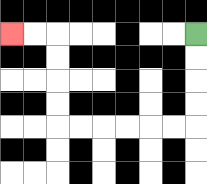{'start': '[8, 1]', 'end': '[0, 1]', 'path_directions': 'D,D,D,D,L,L,L,L,L,L,U,U,U,U,L,L', 'path_coordinates': '[[8, 1], [8, 2], [8, 3], [8, 4], [8, 5], [7, 5], [6, 5], [5, 5], [4, 5], [3, 5], [2, 5], [2, 4], [2, 3], [2, 2], [2, 1], [1, 1], [0, 1]]'}